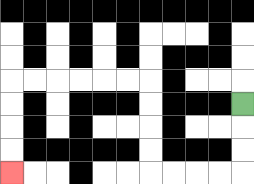{'start': '[10, 4]', 'end': '[0, 7]', 'path_directions': 'D,D,D,L,L,L,L,U,U,U,U,L,L,L,L,L,L,D,D,D,D', 'path_coordinates': '[[10, 4], [10, 5], [10, 6], [10, 7], [9, 7], [8, 7], [7, 7], [6, 7], [6, 6], [6, 5], [6, 4], [6, 3], [5, 3], [4, 3], [3, 3], [2, 3], [1, 3], [0, 3], [0, 4], [0, 5], [0, 6], [0, 7]]'}